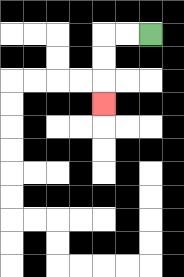{'start': '[6, 1]', 'end': '[4, 4]', 'path_directions': 'L,L,D,D,D', 'path_coordinates': '[[6, 1], [5, 1], [4, 1], [4, 2], [4, 3], [4, 4]]'}